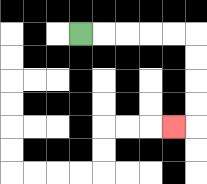{'start': '[3, 1]', 'end': '[7, 5]', 'path_directions': 'R,R,R,R,R,D,D,D,D,L', 'path_coordinates': '[[3, 1], [4, 1], [5, 1], [6, 1], [7, 1], [8, 1], [8, 2], [8, 3], [8, 4], [8, 5], [7, 5]]'}